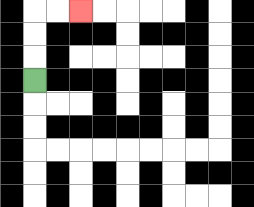{'start': '[1, 3]', 'end': '[3, 0]', 'path_directions': 'U,U,U,R,R', 'path_coordinates': '[[1, 3], [1, 2], [1, 1], [1, 0], [2, 0], [3, 0]]'}